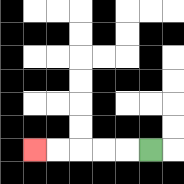{'start': '[6, 6]', 'end': '[1, 6]', 'path_directions': 'L,L,L,L,L', 'path_coordinates': '[[6, 6], [5, 6], [4, 6], [3, 6], [2, 6], [1, 6]]'}